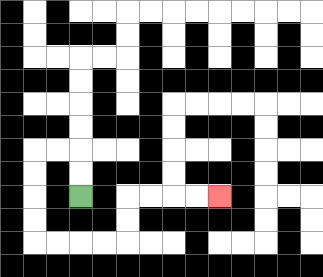{'start': '[3, 8]', 'end': '[9, 8]', 'path_directions': 'U,U,L,L,D,D,D,D,R,R,R,R,U,U,R,R,R,R', 'path_coordinates': '[[3, 8], [3, 7], [3, 6], [2, 6], [1, 6], [1, 7], [1, 8], [1, 9], [1, 10], [2, 10], [3, 10], [4, 10], [5, 10], [5, 9], [5, 8], [6, 8], [7, 8], [8, 8], [9, 8]]'}